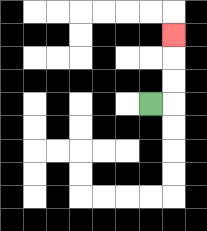{'start': '[6, 4]', 'end': '[7, 1]', 'path_directions': 'R,U,U,U', 'path_coordinates': '[[6, 4], [7, 4], [7, 3], [7, 2], [7, 1]]'}